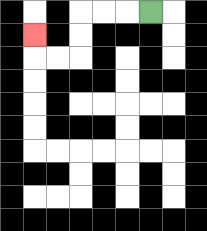{'start': '[6, 0]', 'end': '[1, 1]', 'path_directions': 'L,L,L,D,D,L,L,U', 'path_coordinates': '[[6, 0], [5, 0], [4, 0], [3, 0], [3, 1], [3, 2], [2, 2], [1, 2], [1, 1]]'}